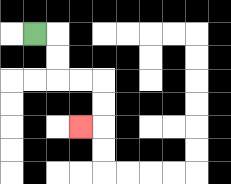{'start': '[1, 1]', 'end': '[3, 5]', 'path_directions': 'R,D,D,R,R,D,D,L', 'path_coordinates': '[[1, 1], [2, 1], [2, 2], [2, 3], [3, 3], [4, 3], [4, 4], [4, 5], [3, 5]]'}